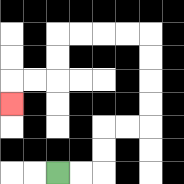{'start': '[2, 7]', 'end': '[0, 4]', 'path_directions': 'R,R,U,U,R,R,U,U,U,U,L,L,L,L,D,D,L,L,D', 'path_coordinates': '[[2, 7], [3, 7], [4, 7], [4, 6], [4, 5], [5, 5], [6, 5], [6, 4], [6, 3], [6, 2], [6, 1], [5, 1], [4, 1], [3, 1], [2, 1], [2, 2], [2, 3], [1, 3], [0, 3], [0, 4]]'}